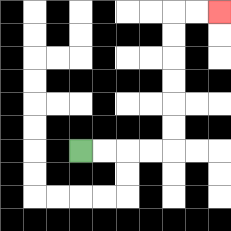{'start': '[3, 6]', 'end': '[9, 0]', 'path_directions': 'R,R,R,R,U,U,U,U,U,U,R,R', 'path_coordinates': '[[3, 6], [4, 6], [5, 6], [6, 6], [7, 6], [7, 5], [7, 4], [7, 3], [7, 2], [7, 1], [7, 0], [8, 0], [9, 0]]'}